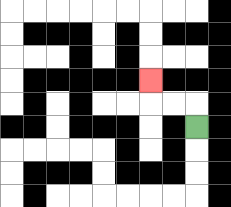{'start': '[8, 5]', 'end': '[6, 3]', 'path_directions': 'U,L,L,U', 'path_coordinates': '[[8, 5], [8, 4], [7, 4], [6, 4], [6, 3]]'}